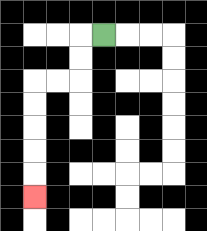{'start': '[4, 1]', 'end': '[1, 8]', 'path_directions': 'L,D,D,L,L,D,D,D,D,D', 'path_coordinates': '[[4, 1], [3, 1], [3, 2], [3, 3], [2, 3], [1, 3], [1, 4], [1, 5], [1, 6], [1, 7], [1, 8]]'}